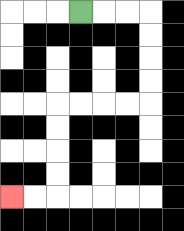{'start': '[3, 0]', 'end': '[0, 8]', 'path_directions': 'R,R,R,D,D,D,D,L,L,L,L,D,D,D,D,L,L', 'path_coordinates': '[[3, 0], [4, 0], [5, 0], [6, 0], [6, 1], [6, 2], [6, 3], [6, 4], [5, 4], [4, 4], [3, 4], [2, 4], [2, 5], [2, 6], [2, 7], [2, 8], [1, 8], [0, 8]]'}